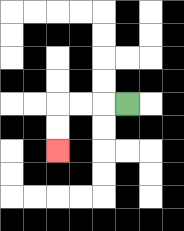{'start': '[5, 4]', 'end': '[2, 6]', 'path_directions': 'L,L,L,D,D', 'path_coordinates': '[[5, 4], [4, 4], [3, 4], [2, 4], [2, 5], [2, 6]]'}